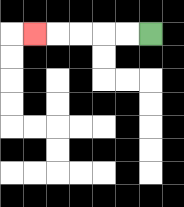{'start': '[6, 1]', 'end': '[1, 1]', 'path_directions': 'L,L,L,L,L', 'path_coordinates': '[[6, 1], [5, 1], [4, 1], [3, 1], [2, 1], [1, 1]]'}